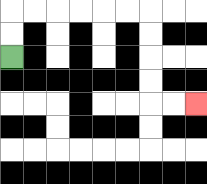{'start': '[0, 2]', 'end': '[8, 4]', 'path_directions': 'U,U,R,R,R,R,R,R,D,D,D,D,R,R', 'path_coordinates': '[[0, 2], [0, 1], [0, 0], [1, 0], [2, 0], [3, 0], [4, 0], [5, 0], [6, 0], [6, 1], [6, 2], [6, 3], [6, 4], [7, 4], [8, 4]]'}